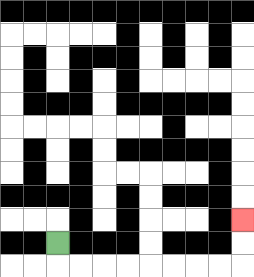{'start': '[2, 10]', 'end': '[10, 9]', 'path_directions': 'D,R,R,R,R,R,R,R,R,U,U', 'path_coordinates': '[[2, 10], [2, 11], [3, 11], [4, 11], [5, 11], [6, 11], [7, 11], [8, 11], [9, 11], [10, 11], [10, 10], [10, 9]]'}